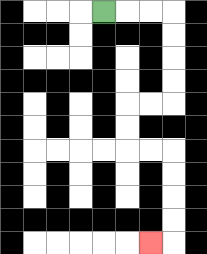{'start': '[4, 0]', 'end': '[6, 10]', 'path_directions': 'R,R,R,D,D,D,D,L,L,D,D,R,R,D,D,D,D,L', 'path_coordinates': '[[4, 0], [5, 0], [6, 0], [7, 0], [7, 1], [7, 2], [7, 3], [7, 4], [6, 4], [5, 4], [5, 5], [5, 6], [6, 6], [7, 6], [7, 7], [7, 8], [7, 9], [7, 10], [6, 10]]'}